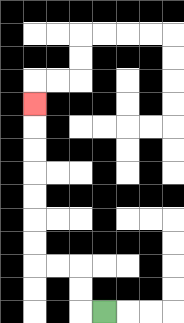{'start': '[4, 13]', 'end': '[1, 4]', 'path_directions': 'L,U,U,L,L,U,U,U,U,U,U,U', 'path_coordinates': '[[4, 13], [3, 13], [3, 12], [3, 11], [2, 11], [1, 11], [1, 10], [1, 9], [1, 8], [1, 7], [1, 6], [1, 5], [1, 4]]'}